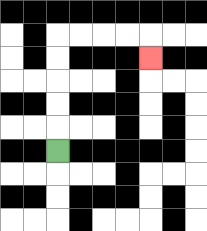{'start': '[2, 6]', 'end': '[6, 2]', 'path_directions': 'U,U,U,U,U,R,R,R,R,D', 'path_coordinates': '[[2, 6], [2, 5], [2, 4], [2, 3], [2, 2], [2, 1], [3, 1], [4, 1], [5, 1], [6, 1], [6, 2]]'}